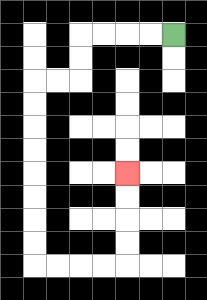{'start': '[7, 1]', 'end': '[5, 7]', 'path_directions': 'L,L,L,L,D,D,L,L,D,D,D,D,D,D,D,D,R,R,R,R,U,U,U,U', 'path_coordinates': '[[7, 1], [6, 1], [5, 1], [4, 1], [3, 1], [3, 2], [3, 3], [2, 3], [1, 3], [1, 4], [1, 5], [1, 6], [1, 7], [1, 8], [1, 9], [1, 10], [1, 11], [2, 11], [3, 11], [4, 11], [5, 11], [5, 10], [5, 9], [5, 8], [5, 7]]'}